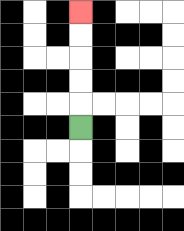{'start': '[3, 5]', 'end': '[3, 0]', 'path_directions': 'U,U,U,U,U', 'path_coordinates': '[[3, 5], [3, 4], [3, 3], [3, 2], [3, 1], [3, 0]]'}